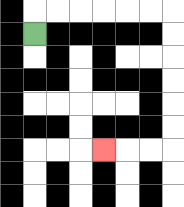{'start': '[1, 1]', 'end': '[4, 6]', 'path_directions': 'U,R,R,R,R,R,R,D,D,D,D,D,D,L,L,L', 'path_coordinates': '[[1, 1], [1, 0], [2, 0], [3, 0], [4, 0], [5, 0], [6, 0], [7, 0], [7, 1], [7, 2], [7, 3], [7, 4], [7, 5], [7, 6], [6, 6], [5, 6], [4, 6]]'}